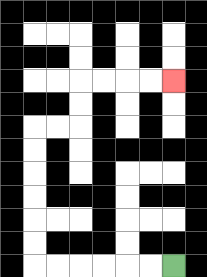{'start': '[7, 11]', 'end': '[7, 3]', 'path_directions': 'L,L,L,L,L,L,U,U,U,U,U,U,R,R,U,U,R,R,R,R', 'path_coordinates': '[[7, 11], [6, 11], [5, 11], [4, 11], [3, 11], [2, 11], [1, 11], [1, 10], [1, 9], [1, 8], [1, 7], [1, 6], [1, 5], [2, 5], [3, 5], [3, 4], [3, 3], [4, 3], [5, 3], [6, 3], [7, 3]]'}